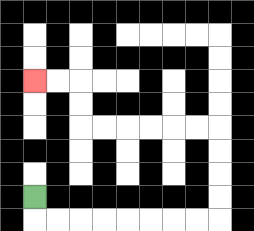{'start': '[1, 8]', 'end': '[1, 3]', 'path_directions': 'D,R,R,R,R,R,R,R,R,U,U,U,U,L,L,L,L,L,L,U,U,L,L', 'path_coordinates': '[[1, 8], [1, 9], [2, 9], [3, 9], [4, 9], [5, 9], [6, 9], [7, 9], [8, 9], [9, 9], [9, 8], [9, 7], [9, 6], [9, 5], [8, 5], [7, 5], [6, 5], [5, 5], [4, 5], [3, 5], [3, 4], [3, 3], [2, 3], [1, 3]]'}